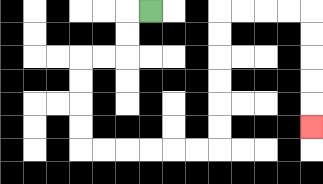{'start': '[6, 0]', 'end': '[13, 5]', 'path_directions': 'L,D,D,L,L,D,D,D,D,R,R,R,R,R,R,U,U,U,U,U,U,R,R,R,R,D,D,D,D,D', 'path_coordinates': '[[6, 0], [5, 0], [5, 1], [5, 2], [4, 2], [3, 2], [3, 3], [3, 4], [3, 5], [3, 6], [4, 6], [5, 6], [6, 6], [7, 6], [8, 6], [9, 6], [9, 5], [9, 4], [9, 3], [9, 2], [9, 1], [9, 0], [10, 0], [11, 0], [12, 0], [13, 0], [13, 1], [13, 2], [13, 3], [13, 4], [13, 5]]'}